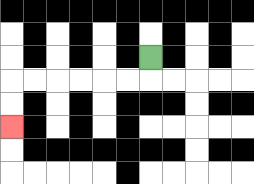{'start': '[6, 2]', 'end': '[0, 5]', 'path_directions': 'D,L,L,L,L,L,L,D,D', 'path_coordinates': '[[6, 2], [6, 3], [5, 3], [4, 3], [3, 3], [2, 3], [1, 3], [0, 3], [0, 4], [0, 5]]'}